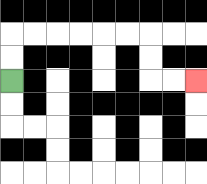{'start': '[0, 3]', 'end': '[8, 3]', 'path_directions': 'U,U,R,R,R,R,R,R,D,D,R,R', 'path_coordinates': '[[0, 3], [0, 2], [0, 1], [1, 1], [2, 1], [3, 1], [4, 1], [5, 1], [6, 1], [6, 2], [6, 3], [7, 3], [8, 3]]'}